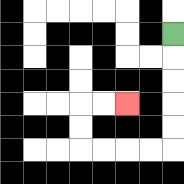{'start': '[7, 1]', 'end': '[5, 4]', 'path_directions': 'D,D,D,D,D,L,L,L,L,U,U,R,R', 'path_coordinates': '[[7, 1], [7, 2], [7, 3], [7, 4], [7, 5], [7, 6], [6, 6], [5, 6], [4, 6], [3, 6], [3, 5], [3, 4], [4, 4], [5, 4]]'}